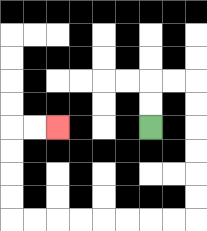{'start': '[6, 5]', 'end': '[2, 5]', 'path_directions': 'U,U,R,R,D,D,D,D,D,D,L,L,L,L,L,L,L,L,U,U,U,U,R,R', 'path_coordinates': '[[6, 5], [6, 4], [6, 3], [7, 3], [8, 3], [8, 4], [8, 5], [8, 6], [8, 7], [8, 8], [8, 9], [7, 9], [6, 9], [5, 9], [4, 9], [3, 9], [2, 9], [1, 9], [0, 9], [0, 8], [0, 7], [0, 6], [0, 5], [1, 5], [2, 5]]'}